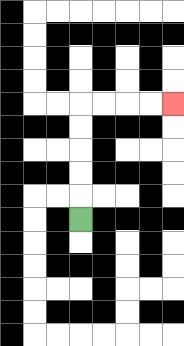{'start': '[3, 9]', 'end': '[7, 4]', 'path_directions': 'U,U,U,U,U,R,R,R,R', 'path_coordinates': '[[3, 9], [3, 8], [3, 7], [3, 6], [3, 5], [3, 4], [4, 4], [5, 4], [6, 4], [7, 4]]'}